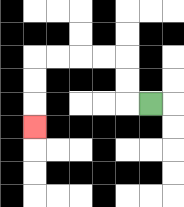{'start': '[6, 4]', 'end': '[1, 5]', 'path_directions': 'L,U,U,L,L,L,L,D,D,D', 'path_coordinates': '[[6, 4], [5, 4], [5, 3], [5, 2], [4, 2], [3, 2], [2, 2], [1, 2], [1, 3], [1, 4], [1, 5]]'}